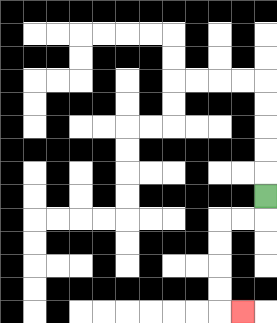{'start': '[11, 8]', 'end': '[10, 13]', 'path_directions': 'D,L,L,D,D,D,D,R', 'path_coordinates': '[[11, 8], [11, 9], [10, 9], [9, 9], [9, 10], [9, 11], [9, 12], [9, 13], [10, 13]]'}